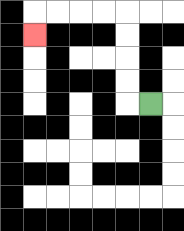{'start': '[6, 4]', 'end': '[1, 1]', 'path_directions': 'L,U,U,U,U,L,L,L,L,D', 'path_coordinates': '[[6, 4], [5, 4], [5, 3], [5, 2], [5, 1], [5, 0], [4, 0], [3, 0], [2, 0], [1, 0], [1, 1]]'}